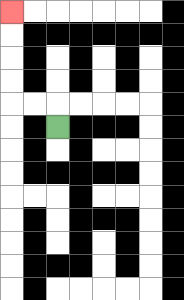{'start': '[2, 5]', 'end': '[0, 0]', 'path_directions': 'U,L,L,U,U,U,U', 'path_coordinates': '[[2, 5], [2, 4], [1, 4], [0, 4], [0, 3], [0, 2], [0, 1], [0, 0]]'}